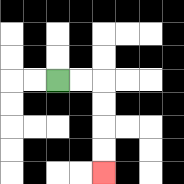{'start': '[2, 3]', 'end': '[4, 7]', 'path_directions': 'R,R,D,D,D,D', 'path_coordinates': '[[2, 3], [3, 3], [4, 3], [4, 4], [4, 5], [4, 6], [4, 7]]'}